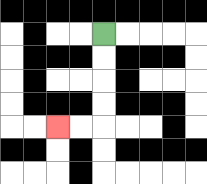{'start': '[4, 1]', 'end': '[2, 5]', 'path_directions': 'D,D,D,D,L,L', 'path_coordinates': '[[4, 1], [4, 2], [4, 3], [4, 4], [4, 5], [3, 5], [2, 5]]'}